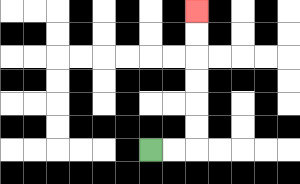{'start': '[6, 6]', 'end': '[8, 0]', 'path_directions': 'R,R,U,U,U,U,U,U', 'path_coordinates': '[[6, 6], [7, 6], [8, 6], [8, 5], [8, 4], [8, 3], [8, 2], [8, 1], [8, 0]]'}